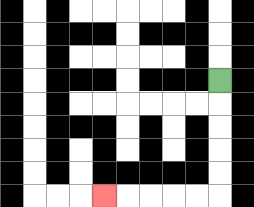{'start': '[9, 3]', 'end': '[4, 8]', 'path_directions': 'D,D,D,D,D,L,L,L,L,L', 'path_coordinates': '[[9, 3], [9, 4], [9, 5], [9, 6], [9, 7], [9, 8], [8, 8], [7, 8], [6, 8], [5, 8], [4, 8]]'}